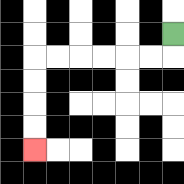{'start': '[7, 1]', 'end': '[1, 6]', 'path_directions': 'D,L,L,L,L,L,L,D,D,D,D', 'path_coordinates': '[[7, 1], [7, 2], [6, 2], [5, 2], [4, 2], [3, 2], [2, 2], [1, 2], [1, 3], [1, 4], [1, 5], [1, 6]]'}